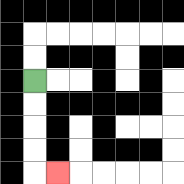{'start': '[1, 3]', 'end': '[2, 7]', 'path_directions': 'D,D,D,D,R', 'path_coordinates': '[[1, 3], [1, 4], [1, 5], [1, 6], [1, 7], [2, 7]]'}